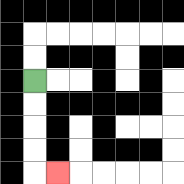{'start': '[1, 3]', 'end': '[2, 7]', 'path_directions': 'D,D,D,D,R', 'path_coordinates': '[[1, 3], [1, 4], [1, 5], [1, 6], [1, 7], [2, 7]]'}